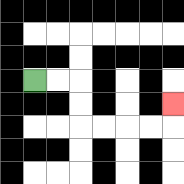{'start': '[1, 3]', 'end': '[7, 4]', 'path_directions': 'R,R,D,D,R,R,R,R,U', 'path_coordinates': '[[1, 3], [2, 3], [3, 3], [3, 4], [3, 5], [4, 5], [5, 5], [6, 5], [7, 5], [7, 4]]'}